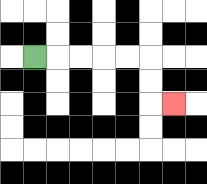{'start': '[1, 2]', 'end': '[7, 4]', 'path_directions': 'R,R,R,R,R,D,D,R', 'path_coordinates': '[[1, 2], [2, 2], [3, 2], [4, 2], [5, 2], [6, 2], [6, 3], [6, 4], [7, 4]]'}